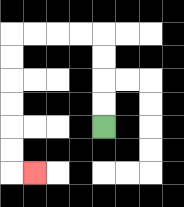{'start': '[4, 5]', 'end': '[1, 7]', 'path_directions': 'U,U,U,U,L,L,L,L,D,D,D,D,D,D,R', 'path_coordinates': '[[4, 5], [4, 4], [4, 3], [4, 2], [4, 1], [3, 1], [2, 1], [1, 1], [0, 1], [0, 2], [0, 3], [0, 4], [0, 5], [0, 6], [0, 7], [1, 7]]'}